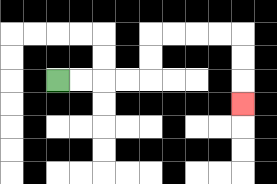{'start': '[2, 3]', 'end': '[10, 4]', 'path_directions': 'R,R,R,R,U,U,R,R,R,R,D,D,D', 'path_coordinates': '[[2, 3], [3, 3], [4, 3], [5, 3], [6, 3], [6, 2], [6, 1], [7, 1], [8, 1], [9, 1], [10, 1], [10, 2], [10, 3], [10, 4]]'}